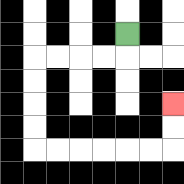{'start': '[5, 1]', 'end': '[7, 4]', 'path_directions': 'D,L,L,L,L,D,D,D,D,R,R,R,R,R,R,U,U', 'path_coordinates': '[[5, 1], [5, 2], [4, 2], [3, 2], [2, 2], [1, 2], [1, 3], [1, 4], [1, 5], [1, 6], [2, 6], [3, 6], [4, 6], [5, 6], [6, 6], [7, 6], [7, 5], [7, 4]]'}